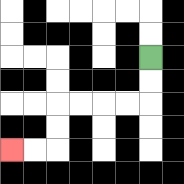{'start': '[6, 2]', 'end': '[0, 6]', 'path_directions': 'D,D,L,L,L,L,D,D,L,L', 'path_coordinates': '[[6, 2], [6, 3], [6, 4], [5, 4], [4, 4], [3, 4], [2, 4], [2, 5], [2, 6], [1, 6], [0, 6]]'}